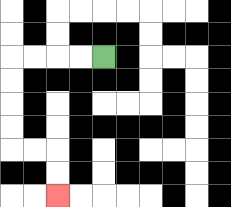{'start': '[4, 2]', 'end': '[2, 8]', 'path_directions': 'L,L,L,L,D,D,D,D,R,R,D,D', 'path_coordinates': '[[4, 2], [3, 2], [2, 2], [1, 2], [0, 2], [0, 3], [0, 4], [0, 5], [0, 6], [1, 6], [2, 6], [2, 7], [2, 8]]'}